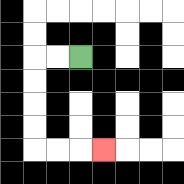{'start': '[3, 2]', 'end': '[4, 6]', 'path_directions': 'L,L,D,D,D,D,R,R,R', 'path_coordinates': '[[3, 2], [2, 2], [1, 2], [1, 3], [1, 4], [1, 5], [1, 6], [2, 6], [3, 6], [4, 6]]'}